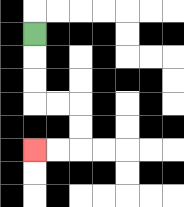{'start': '[1, 1]', 'end': '[1, 6]', 'path_directions': 'D,D,D,R,R,D,D,L,L', 'path_coordinates': '[[1, 1], [1, 2], [1, 3], [1, 4], [2, 4], [3, 4], [3, 5], [3, 6], [2, 6], [1, 6]]'}